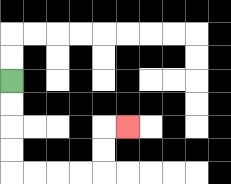{'start': '[0, 3]', 'end': '[5, 5]', 'path_directions': 'D,D,D,D,R,R,R,R,U,U,R', 'path_coordinates': '[[0, 3], [0, 4], [0, 5], [0, 6], [0, 7], [1, 7], [2, 7], [3, 7], [4, 7], [4, 6], [4, 5], [5, 5]]'}